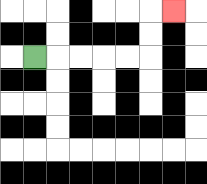{'start': '[1, 2]', 'end': '[7, 0]', 'path_directions': 'R,R,R,R,R,U,U,R', 'path_coordinates': '[[1, 2], [2, 2], [3, 2], [4, 2], [5, 2], [6, 2], [6, 1], [6, 0], [7, 0]]'}